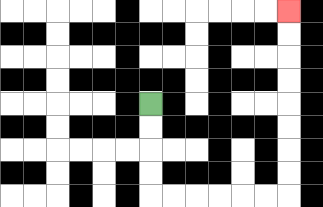{'start': '[6, 4]', 'end': '[12, 0]', 'path_directions': 'D,D,D,D,R,R,R,R,R,R,U,U,U,U,U,U,U,U', 'path_coordinates': '[[6, 4], [6, 5], [6, 6], [6, 7], [6, 8], [7, 8], [8, 8], [9, 8], [10, 8], [11, 8], [12, 8], [12, 7], [12, 6], [12, 5], [12, 4], [12, 3], [12, 2], [12, 1], [12, 0]]'}